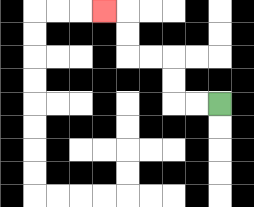{'start': '[9, 4]', 'end': '[4, 0]', 'path_directions': 'L,L,U,U,L,L,U,U,L', 'path_coordinates': '[[9, 4], [8, 4], [7, 4], [7, 3], [7, 2], [6, 2], [5, 2], [5, 1], [5, 0], [4, 0]]'}